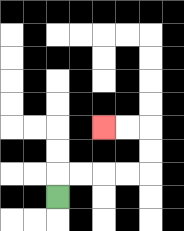{'start': '[2, 8]', 'end': '[4, 5]', 'path_directions': 'U,R,R,R,R,U,U,L,L', 'path_coordinates': '[[2, 8], [2, 7], [3, 7], [4, 7], [5, 7], [6, 7], [6, 6], [6, 5], [5, 5], [4, 5]]'}